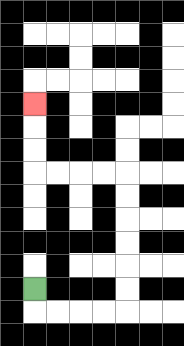{'start': '[1, 12]', 'end': '[1, 4]', 'path_directions': 'D,R,R,R,R,U,U,U,U,U,U,L,L,L,L,U,U,U', 'path_coordinates': '[[1, 12], [1, 13], [2, 13], [3, 13], [4, 13], [5, 13], [5, 12], [5, 11], [5, 10], [5, 9], [5, 8], [5, 7], [4, 7], [3, 7], [2, 7], [1, 7], [1, 6], [1, 5], [1, 4]]'}